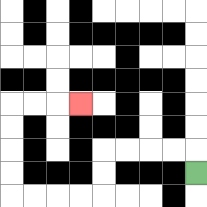{'start': '[8, 7]', 'end': '[3, 4]', 'path_directions': 'U,L,L,L,L,D,D,L,L,L,L,U,U,U,U,R,R,R', 'path_coordinates': '[[8, 7], [8, 6], [7, 6], [6, 6], [5, 6], [4, 6], [4, 7], [4, 8], [3, 8], [2, 8], [1, 8], [0, 8], [0, 7], [0, 6], [0, 5], [0, 4], [1, 4], [2, 4], [3, 4]]'}